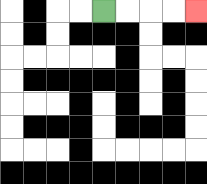{'start': '[4, 0]', 'end': '[8, 0]', 'path_directions': 'R,R,R,R', 'path_coordinates': '[[4, 0], [5, 0], [6, 0], [7, 0], [8, 0]]'}